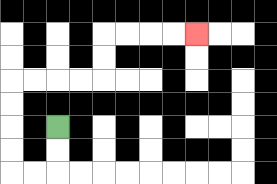{'start': '[2, 5]', 'end': '[8, 1]', 'path_directions': 'D,D,L,L,U,U,U,U,R,R,R,R,U,U,R,R,R,R', 'path_coordinates': '[[2, 5], [2, 6], [2, 7], [1, 7], [0, 7], [0, 6], [0, 5], [0, 4], [0, 3], [1, 3], [2, 3], [3, 3], [4, 3], [4, 2], [4, 1], [5, 1], [6, 1], [7, 1], [8, 1]]'}